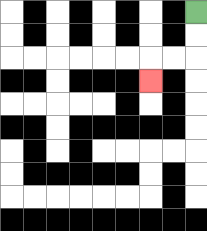{'start': '[8, 0]', 'end': '[6, 3]', 'path_directions': 'D,D,L,L,D', 'path_coordinates': '[[8, 0], [8, 1], [8, 2], [7, 2], [6, 2], [6, 3]]'}